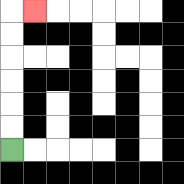{'start': '[0, 6]', 'end': '[1, 0]', 'path_directions': 'U,U,U,U,U,U,R', 'path_coordinates': '[[0, 6], [0, 5], [0, 4], [0, 3], [0, 2], [0, 1], [0, 0], [1, 0]]'}